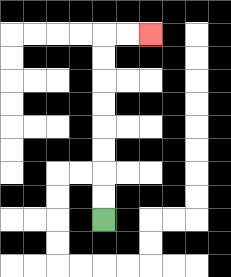{'start': '[4, 9]', 'end': '[6, 1]', 'path_directions': 'U,U,U,U,U,U,U,U,R,R', 'path_coordinates': '[[4, 9], [4, 8], [4, 7], [4, 6], [4, 5], [4, 4], [4, 3], [4, 2], [4, 1], [5, 1], [6, 1]]'}